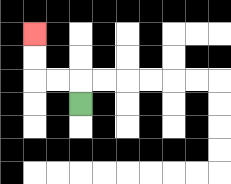{'start': '[3, 4]', 'end': '[1, 1]', 'path_directions': 'U,L,L,U,U', 'path_coordinates': '[[3, 4], [3, 3], [2, 3], [1, 3], [1, 2], [1, 1]]'}